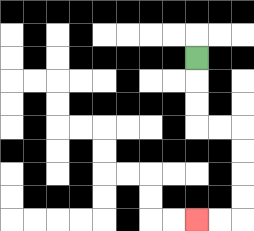{'start': '[8, 2]', 'end': '[8, 9]', 'path_directions': 'D,D,D,R,R,D,D,D,D,L,L', 'path_coordinates': '[[8, 2], [8, 3], [8, 4], [8, 5], [9, 5], [10, 5], [10, 6], [10, 7], [10, 8], [10, 9], [9, 9], [8, 9]]'}